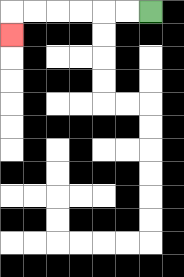{'start': '[6, 0]', 'end': '[0, 1]', 'path_directions': 'L,L,L,L,L,L,D', 'path_coordinates': '[[6, 0], [5, 0], [4, 0], [3, 0], [2, 0], [1, 0], [0, 0], [0, 1]]'}